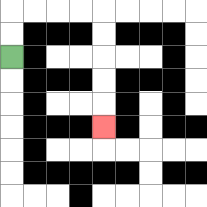{'start': '[0, 2]', 'end': '[4, 5]', 'path_directions': 'U,U,R,R,R,R,D,D,D,D,D', 'path_coordinates': '[[0, 2], [0, 1], [0, 0], [1, 0], [2, 0], [3, 0], [4, 0], [4, 1], [4, 2], [4, 3], [4, 4], [4, 5]]'}